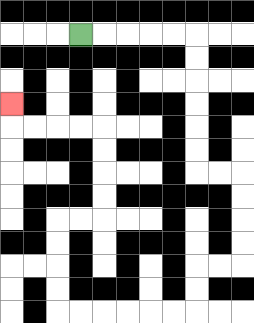{'start': '[3, 1]', 'end': '[0, 4]', 'path_directions': 'R,R,R,R,R,D,D,D,D,D,D,R,R,D,D,D,D,L,L,D,D,L,L,L,L,L,L,U,U,U,U,R,R,U,U,U,U,L,L,L,L,U', 'path_coordinates': '[[3, 1], [4, 1], [5, 1], [6, 1], [7, 1], [8, 1], [8, 2], [8, 3], [8, 4], [8, 5], [8, 6], [8, 7], [9, 7], [10, 7], [10, 8], [10, 9], [10, 10], [10, 11], [9, 11], [8, 11], [8, 12], [8, 13], [7, 13], [6, 13], [5, 13], [4, 13], [3, 13], [2, 13], [2, 12], [2, 11], [2, 10], [2, 9], [3, 9], [4, 9], [4, 8], [4, 7], [4, 6], [4, 5], [3, 5], [2, 5], [1, 5], [0, 5], [0, 4]]'}